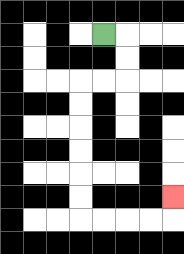{'start': '[4, 1]', 'end': '[7, 8]', 'path_directions': 'R,D,D,L,L,D,D,D,D,D,D,R,R,R,R,U', 'path_coordinates': '[[4, 1], [5, 1], [5, 2], [5, 3], [4, 3], [3, 3], [3, 4], [3, 5], [3, 6], [3, 7], [3, 8], [3, 9], [4, 9], [5, 9], [6, 9], [7, 9], [7, 8]]'}